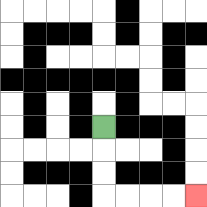{'start': '[4, 5]', 'end': '[8, 8]', 'path_directions': 'D,D,D,R,R,R,R', 'path_coordinates': '[[4, 5], [4, 6], [4, 7], [4, 8], [5, 8], [6, 8], [7, 8], [8, 8]]'}